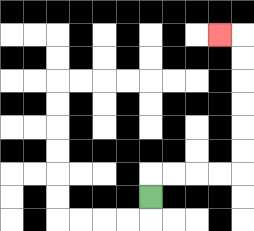{'start': '[6, 8]', 'end': '[9, 1]', 'path_directions': 'U,R,R,R,R,U,U,U,U,U,U,L', 'path_coordinates': '[[6, 8], [6, 7], [7, 7], [8, 7], [9, 7], [10, 7], [10, 6], [10, 5], [10, 4], [10, 3], [10, 2], [10, 1], [9, 1]]'}